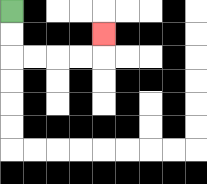{'start': '[0, 0]', 'end': '[4, 1]', 'path_directions': 'D,D,R,R,R,R,U', 'path_coordinates': '[[0, 0], [0, 1], [0, 2], [1, 2], [2, 2], [3, 2], [4, 2], [4, 1]]'}